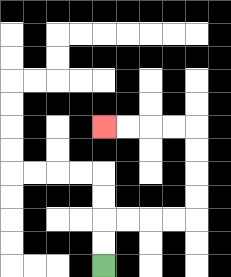{'start': '[4, 11]', 'end': '[4, 5]', 'path_directions': 'U,U,R,R,R,R,U,U,U,U,L,L,L,L', 'path_coordinates': '[[4, 11], [4, 10], [4, 9], [5, 9], [6, 9], [7, 9], [8, 9], [8, 8], [8, 7], [8, 6], [8, 5], [7, 5], [6, 5], [5, 5], [4, 5]]'}